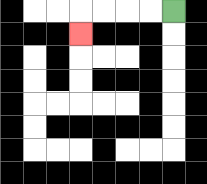{'start': '[7, 0]', 'end': '[3, 1]', 'path_directions': 'L,L,L,L,D', 'path_coordinates': '[[7, 0], [6, 0], [5, 0], [4, 0], [3, 0], [3, 1]]'}